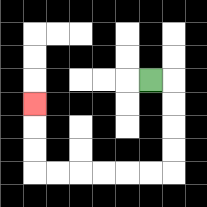{'start': '[6, 3]', 'end': '[1, 4]', 'path_directions': 'R,D,D,D,D,L,L,L,L,L,L,U,U,U', 'path_coordinates': '[[6, 3], [7, 3], [7, 4], [7, 5], [7, 6], [7, 7], [6, 7], [5, 7], [4, 7], [3, 7], [2, 7], [1, 7], [1, 6], [1, 5], [1, 4]]'}